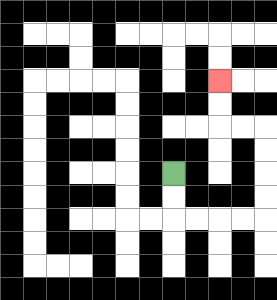{'start': '[7, 7]', 'end': '[9, 3]', 'path_directions': 'D,D,R,R,R,R,U,U,U,U,L,L,U,U', 'path_coordinates': '[[7, 7], [7, 8], [7, 9], [8, 9], [9, 9], [10, 9], [11, 9], [11, 8], [11, 7], [11, 6], [11, 5], [10, 5], [9, 5], [9, 4], [9, 3]]'}